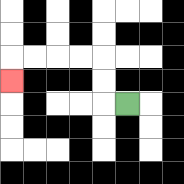{'start': '[5, 4]', 'end': '[0, 3]', 'path_directions': 'L,U,U,L,L,L,L,D', 'path_coordinates': '[[5, 4], [4, 4], [4, 3], [4, 2], [3, 2], [2, 2], [1, 2], [0, 2], [0, 3]]'}